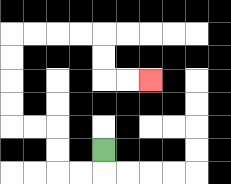{'start': '[4, 6]', 'end': '[6, 3]', 'path_directions': 'D,L,L,U,U,L,L,U,U,U,U,R,R,R,R,D,D,R,R', 'path_coordinates': '[[4, 6], [4, 7], [3, 7], [2, 7], [2, 6], [2, 5], [1, 5], [0, 5], [0, 4], [0, 3], [0, 2], [0, 1], [1, 1], [2, 1], [3, 1], [4, 1], [4, 2], [4, 3], [5, 3], [6, 3]]'}